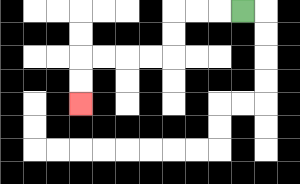{'start': '[10, 0]', 'end': '[3, 4]', 'path_directions': 'L,L,L,D,D,L,L,L,L,D,D', 'path_coordinates': '[[10, 0], [9, 0], [8, 0], [7, 0], [7, 1], [7, 2], [6, 2], [5, 2], [4, 2], [3, 2], [3, 3], [3, 4]]'}